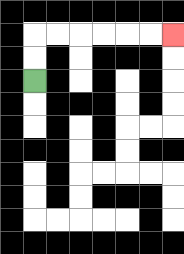{'start': '[1, 3]', 'end': '[7, 1]', 'path_directions': 'U,U,R,R,R,R,R,R', 'path_coordinates': '[[1, 3], [1, 2], [1, 1], [2, 1], [3, 1], [4, 1], [5, 1], [6, 1], [7, 1]]'}